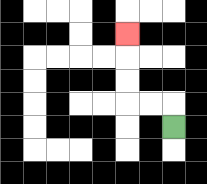{'start': '[7, 5]', 'end': '[5, 1]', 'path_directions': 'U,L,L,U,U,U', 'path_coordinates': '[[7, 5], [7, 4], [6, 4], [5, 4], [5, 3], [5, 2], [5, 1]]'}